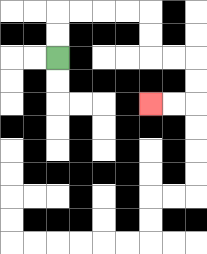{'start': '[2, 2]', 'end': '[6, 4]', 'path_directions': 'U,U,R,R,R,R,D,D,R,R,D,D,L,L', 'path_coordinates': '[[2, 2], [2, 1], [2, 0], [3, 0], [4, 0], [5, 0], [6, 0], [6, 1], [6, 2], [7, 2], [8, 2], [8, 3], [8, 4], [7, 4], [6, 4]]'}